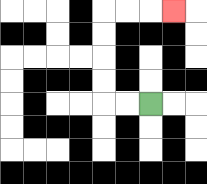{'start': '[6, 4]', 'end': '[7, 0]', 'path_directions': 'L,L,U,U,U,U,R,R,R', 'path_coordinates': '[[6, 4], [5, 4], [4, 4], [4, 3], [4, 2], [4, 1], [4, 0], [5, 0], [6, 0], [7, 0]]'}